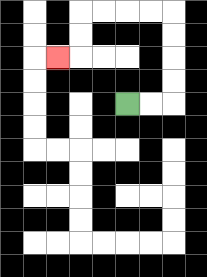{'start': '[5, 4]', 'end': '[2, 2]', 'path_directions': 'R,R,U,U,U,U,L,L,L,L,D,D,L', 'path_coordinates': '[[5, 4], [6, 4], [7, 4], [7, 3], [7, 2], [7, 1], [7, 0], [6, 0], [5, 0], [4, 0], [3, 0], [3, 1], [3, 2], [2, 2]]'}